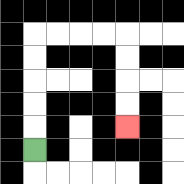{'start': '[1, 6]', 'end': '[5, 5]', 'path_directions': 'U,U,U,U,U,R,R,R,R,D,D,D,D', 'path_coordinates': '[[1, 6], [1, 5], [1, 4], [1, 3], [1, 2], [1, 1], [2, 1], [3, 1], [4, 1], [5, 1], [5, 2], [5, 3], [5, 4], [5, 5]]'}